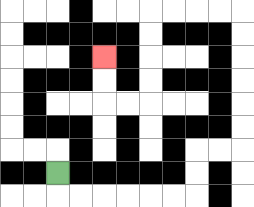{'start': '[2, 7]', 'end': '[4, 2]', 'path_directions': 'D,R,R,R,R,R,R,U,U,R,R,U,U,U,U,U,U,L,L,L,L,D,D,D,D,L,L,U,U', 'path_coordinates': '[[2, 7], [2, 8], [3, 8], [4, 8], [5, 8], [6, 8], [7, 8], [8, 8], [8, 7], [8, 6], [9, 6], [10, 6], [10, 5], [10, 4], [10, 3], [10, 2], [10, 1], [10, 0], [9, 0], [8, 0], [7, 0], [6, 0], [6, 1], [6, 2], [6, 3], [6, 4], [5, 4], [4, 4], [4, 3], [4, 2]]'}